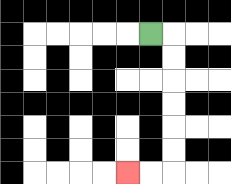{'start': '[6, 1]', 'end': '[5, 7]', 'path_directions': 'R,D,D,D,D,D,D,L,L', 'path_coordinates': '[[6, 1], [7, 1], [7, 2], [7, 3], [7, 4], [7, 5], [7, 6], [7, 7], [6, 7], [5, 7]]'}